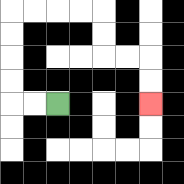{'start': '[2, 4]', 'end': '[6, 4]', 'path_directions': 'L,L,U,U,U,U,R,R,R,R,D,D,R,R,D,D', 'path_coordinates': '[[2, 4], [1, 4], [0, 4], [0, 3], [0, 2], [0, 1], [0, 0], [1, 0], [2, 0], [3, 0], [4, 0], [4, 1], [4, 2], [5, 2], [6, 2], [6, 3], [6, 4]]'}